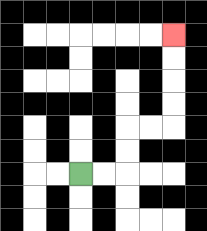{'start': '[3, 7]', 'end': '[7, 1]', 'path_directions': 'R,R,U,U,R,R,U,U,U,U', 'path_coordinates': '[[3, 7], [4, 7], [5, 7], [5, 6], [5, 5], [6, 5], [7, 5], [7, 4], [7, 3], [7, 2], [7, 1]]'}